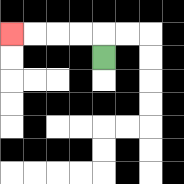{'start': '[4, 2]', 'end': '[0, 1]', 'path_directions': 'U,L,L,L,L', 'path_coordinates': '[[4, 2], [4, 1], [3, 1], [2, 1], [1, 1], [0, 1]]'}